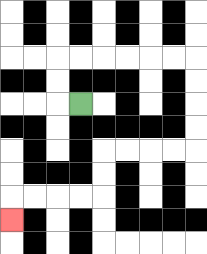{'start': '[3, 4]', 'end': '[0, 9]', 'path_directions': 'L,U,U,R,R,R,R,R,R,D,D,D,D,L,L,L,L,D,D,L,L,L,L,D', 'path_coordinates': '[[3, 4], [2, 4], [2, 3], [2, 2], [3, 2], [4, 2], [5, 2], [6, 2], [7, 2], [8, 2], [8, 3], [8, 4], [8, 5], [8, 6], [7, 6], [6, 6], [5, 6], [4, 6], [4, 7], [4, 8], [3, 8], [2, 8], [1, 8], [0, 8], [0, 9]]'}